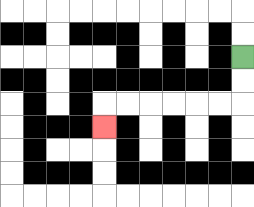{'start': '[10, 2]', 'end': '[4, 5]', 'path_directions': 'D,D,L,L,L,L,L,L,D', 'path_coordinates': '[[10, 2], [10, 3], [10, 4], [9, 4], [8, 4], [7, 4], [6, 4], [5, 4], [4, 4], [4, 5]]'}